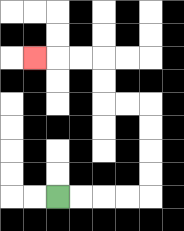{'start': '[2, 8]', 'end': '[1, 2]', 'path_directions': 'R,R,R,R,U,U,U,U,L,L,U,U,L,L,L', 'path_coordinates': '[[2, 8], [3, 8], [4, 8], [5, 8], [6, 8], [6, 7], [6, 6], [6, 5], [6, 4], [5, 4], [4, 4], [4, 3], [4, 2], [3, 2], [2, 2], [1, 2]]'}